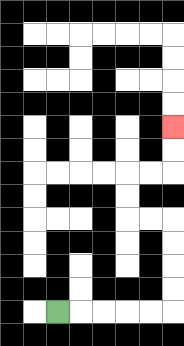{'start': '[2, 13]', 'end': '[7, 5]', 'path_directions': 'R,R,R,R,R,U,U,U,U,L,L,U,U,R,R,U,U', 'path_coordinates': '[[2, 13], [3, 13], [4, 13], [5, 13], [6, 13], [7, 13], [7, 12], [7, 11], [7, 10], [7, 9], [6, 9], [5, 9], [5, 8], [5, 7], [6, 7], [7, 7], [7, 6], [7, 5]]'}